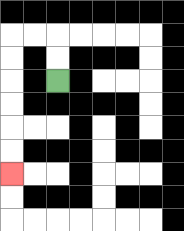{'start': '[2, 3]', 'end': '[0, 7]', 'path_directions': 'U,U,L,L,D,D,D,D,D,D', 'path_coordinates': '[[2, 3], [2, 2], [2, 1], [1, 1], [0, 1], [0, 2], [0, 3], [0, 4], [0, 5], [0, 6], [0, 7]]'}